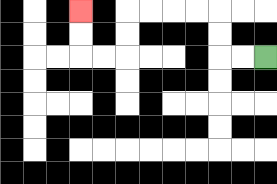{'start': '[11, 2]', 'end': '[3, 0]', 'path_directions': 'L,L,U,U,L,L,L,L,D,D,L,L,U,U', 'path_coordinates': '[[11, 2], [10, 2], [9, 2], [9, 1], [9, 0], [8, 0], [7, 0], [6, 0], [5, 0], [5, 1], [5, 2], [4, 2], [3, 2], [3, 1], [3, 0]]'}